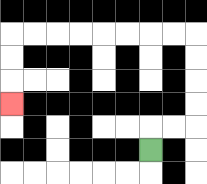{'start': '[6, 6]', 'end': '[0, 4]', 'path_directions': 'U,R,R,U,U,U,U,L,L,L,L,L,L,L,L,D,D,D', 'path_coordinates': '[[6, 6], [6, 5], [7, 5], [8, 5], [8, 4], [8, 3], [8, 2], [8, 1], [7, 1], [6, 1], [5, 1], [4, 1], [3, 1], [2, 1], [1, 1], [0, 1], [0, 2], [0, 3], [0, 4]]'}